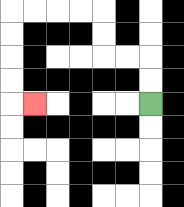{'start': '[6, 4]', 'end': '[1, 4]', 'path_directions': 'U,U,L,L,U,U,L,L,L,L,D,D,D,D,R', 'path_coordinates': '[[6, 4], [6, 3], [6, 2], [5, 2], [4, 2], [4, 1], [4, 0], [3, 0], [2, 0], [1, 0], [0, 0], [0, 1], [0, 2], [0, 3], [0, 4], [1, 4]]'}